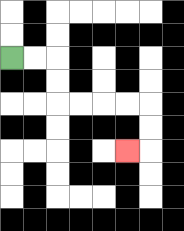{'start': '[0, 2]', 'end': '[5, 6]', 'path_directions': 'R,R,D,D,R,R,R,R,D,D,L', 'path_coordinates': '[[0, 2], [1, 2], [2, 2], [2, 3], [2, 4], [3, 4], [4, 4], [5, 4], [6, 4], [6, 5], [6, 6], [5, 6]]'}